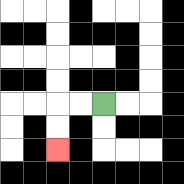{'start': '[4, 4]', 'end': '[2, 6]', 'path_directions': 'L,L,D,D', 'path_coordinates': '[[4, 4], [3, 4], [2, 4], [2, 5], [2, 6]]'}